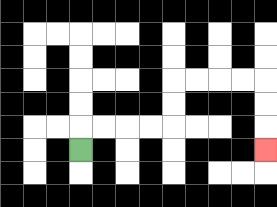{'start': '[3, 6]', 'end': '[11, 6]', 'path_directions': 'U,R,R,R,R,U,U,R,R,R,R,D,D,D', 'path_coordinates': '[[3, 6], [3, 5], [4, 5], [5, 5], [6, 5], [7, 5], [7, 4], [7, 3], [8, 3], [9, 3], [10, 3], [11, 3], [11, 4], [11, 5], [11, 6]]'}